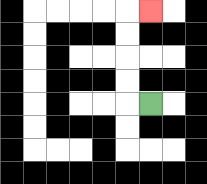{'start': '[6, 4]', 'end': '[6, 0]', 'path_directions': 'L,U,U,U,U,R', 'path_coordinates': '[[6, 4], [5, 4], [5, 3], [5, 2], [5, 1], [5, 0], [6, 0]]'}